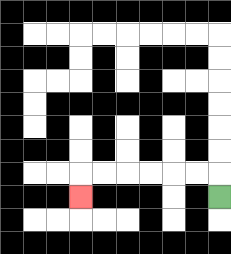{'start': '[9, 8]', 'end': '[3, 8]', 'path_directions': 'U,L,L,L,L,L,L,D', 'path_coordinates': '[[9, 8], [9, 7], [8, 7], [7, 7], [6, 7], [5, 7], [4, 7], [3, 7], [3, 8]]'}